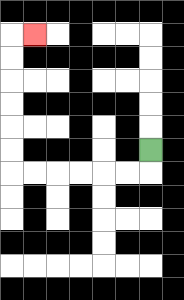{'start': '[6, 6]', 'end': '[1, 1]', 'path_directions': 'D,L,L,L,L,L,L,U,U,U,U,U,U,R', 'path_coordinates': '[[6, 6], [6, 7], [5, 7], [4, 7], [3, 7], [2, 7], [1, 7], [0, 7], [0, 6], [0, 5], [0, 4], [0, 3], [0, 2], [0, 1], [1, 1]]'}